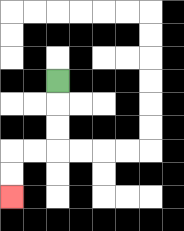{'start': '[2, 3]', 'end': '[0, 8]', 'path_directions': 'D,D,D,L,L,D,D', 'path_coordinates': '[[2, 3], [2, 4], [2, 5], [2, 6], [1, 6], [0, 6], [0, 7], [0, 8]]'}